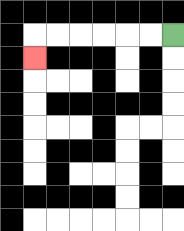{'start': '[7, 1]', 'end': '[1, 2]', 'path_directions': 'L,L,L,L,L,L,D', 'path_coordinates': '[[7, 1], [6, 1], [5, 1], [4, 1], [3, 1], [2, 1], [1, 1], [1, 2]]'}